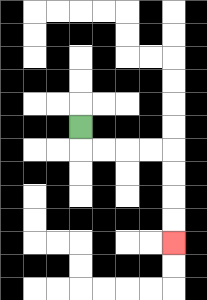{'start': '[3, 5]', 'end': '[7, 10]', 'path_directions': 'D,R,R,R,R,D,D,D,D', 'path_coordinates': '[[3, 5], [3, 6], [4, 6], [5, 6], [6, 6], [7, 6], [7, 7], [7, 8], [7, 9], [7, 10]]'}